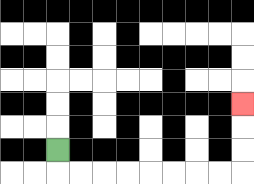{'start': '[2, 6]', 'end': '[10, 4]', 'path_directions': 'D,R,R,R,R,R,R,R,R,U,U,U', 'path_coordinates': '[[2, 6], [2, 7], [3, 7], [4, 7], [5, 7], [6, 7], [7, 7], [8, 7], [9, 7], [10, 7], [10, 6], [10, 5], [10, 4]]'}